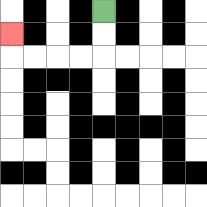{'start': '[4, 0]', 'end': '[0, 1]', 'path_directions': 'D,D,L,L,L,L,U', 'path_coordinates': '[[4, 0], [4, 1], [4, 2], [3, 2], [2, 2], [1, 2], [0, 2], [0, 1]]'}